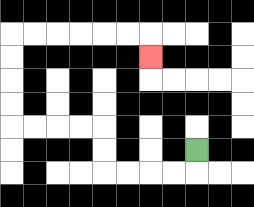{'start': '[8, 6]', 'end': '[6, 2]', 'path_directions': 'D,L,L,L,L,U,U,L,L,L,L,U,U,U,U,R,R,R,R,R,R,D', 'path_coordinates': '[[8, 6], [8, 7], [7, 7], [6, 7], [5, 7], [4, 7], [4, 6], [4, 5], [3, 5], [2, 5], [1, 5], [0, 5], [0, 4], [0, 3], [0, 2], [0, 1], [1, 1], [2, 1], [3, 1], [4, 1], [5, 1], [6, 1], [6, 2]]'}